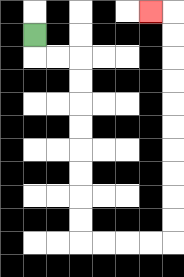{'start': '[1, 1]', 'end': '[6, 0]', 'path_directions': 'D,R,R,D,D,D,D,D,D,D,D,R,R,R,R,U,U,U,U,U,U,U,U,U,U,L', 'path_coordinates': '[[1, 1], [1, 2], [2, 2], [3, 2], [3, 3], [3, 4], [3, 5], [3, 6], [3, 7], [3, 8], [3, 9], [3, 10], [4, 10], [5, 10], [6, 10], [7, 10], [7, 9], [7, 8], [7, 7], [7, 6], [7, 5], [7, 4], [7, 3], [7, 2], [7, 1], [7, 0], [6, 0]]'}